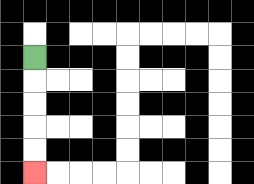{'start': '[1, 2]', 'end': '[1, 7]', 'path_directions': 'D,D,D,D,D', 'path_coordinates': '[[1, 2], [1, 3], [1, 4], [1, 5], [1, 6], [1, 7]]'}